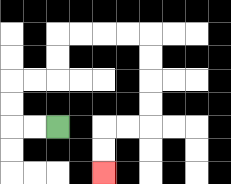{'start': '[2, 5]', 'end': '[4, 7]', 'path_directions': 'L,L,U,U,R,R,U,U,R,R,R,R,D,D,D,D,L,L,D,D', 'path_coordinates': '[[2, 5], [1, 5], [0, 5], [0, 4], [0, 3], [1, 3], [2, 3], [2, 2], [2, 1], [3, 1], [4, 1], [5, 1], [6, 1], [6, 2], [6, 3], [6, 4], [6, 5], [5, 5], [4, 5], [4, 6], [4, 7]]'}